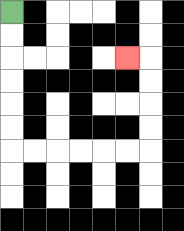{'start': '[0, 0]', 'end': '[5, 2]', 'path_directions': 'D,D,D,D,D,D,R,R,R,R,R,R,U,U,U,U,L', 'path_coordinates': '[[0, 0], [0, 1], [0, 2], [0, 3], [0, 4], [0, 5], [0, 6], [1, 6], [2, 6], [3, 6], [4, 6], [5, 6], [6, 6], [6, 5], [6, 4], [6, 3], [6, 2], [5, 2]]'}